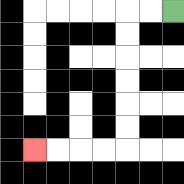{'start': '[7, 0]', 'end': '[1, 6]', 'path_directions': 'L,L,D,D,D,D,D,D,L,L,L,L', 'path_coordinates': '[[7, 0], [6, 0], [5, 0], [5, 1], [5, 2], [5, 3], [5, 4], [5, 5], [5, 6], [4, 6], [3, 6], [2, 6], [1, 6]]'}